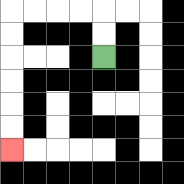{'start': '[4, 2]', 'end': '[0, 6]', 'path_directions': 'U,U,L,L,L,L,D,D,D,D,D,D', 'path_coordinates': '[[4, 2], [4, 1], [4, 0], [3, 0], [2, 0], [1, 0], [0, 0], [0, 1], [0, 2], [0, 3], [0, 4], [0, 5], [0, 6]]'}